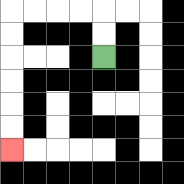{'start': '[4, 2]', 'end': '[0, 6]', 'path_directions': 'U,U,L,L,L,L,D,D,D,D,D,D', 'path_coordinates': '[[4, 2], [4, 1], [4, 0], [3, 0], [2, 0], [1, 0], [0, 0], [0, 1], [0, 2], [0, 3], [0, 4], [0, 5], [0, 6]]'}